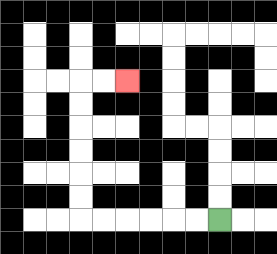{'start': '[9, 9]', 'end': '[5, 3]', 'path_directions': 'L,L,L,L,L,L,U,U,U,U,U,U,R,R', 'path_coordinates': '[[9, 9], [8, 9], [7, 9], [6, 9], [5, 9], [4, 9], [3, 9], [3, 8], [3, 7], [3, 6], [3, 5], [3, 4], [3, 3], [4, 3], [5, 3]]'}